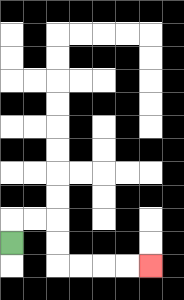{'start': '[0, 10]', 'end': '[6, 11]', 'path_directions': 'U,R,R,D,D,R,R,R,R', 'path_coordinates': '[[0, 10], [0, 9], [1, 9], [2, 9], [2, 10], [2, 11], [3, 11], [4, 11], [5, 11], [6, 11]]'}